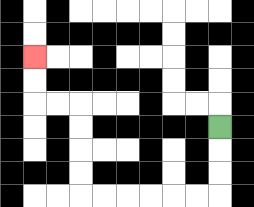{'start': '[9, 5]', 'end': '[1, 2]', 'path_directions': 'D,D,D,L,L,L,L,L,L,U,U,U,U,L,L,U,U', 'path_coordinates': '[[9, 5], [9, 6], [9, 7], [9, 8], [8, 8], [7, 8], [6, 8], [5, 8], [4, 8], [3, 8], [3, 7], [3, 6], [3, 5], [3, 4], [2, 4], [1, 4], [1, 3], [1, 2]]'}